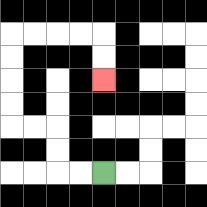{'start': '[4, 7]', 'end': '[4, 3]', 'path_directions': 'L,L,U,U,L,L,U,U,U,U,R,R,R,R,D,D', 'path_coordinates': '[[4, 7], [3, 7], [2, 7], [2, 6], [2, 5], [1, 5], [0, 5], [0, 4], [0, 3], [0, 2], [0, 1], [1, 1], [2, 1], [3, 1], [4, 1], [4, 2], [4, 3]]'}